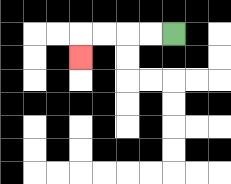{'start': '[7, 1]', 'end': '[3, 2]', 'path_directions': 'L,L,L,L,D', 'path_coordinates': '[[7, 1], [6, 1], [5, 1], [4, 1], [3, 1], [3, 2]]'}